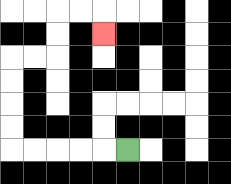{'start': '[5, 6]', 'end': '[4, 1]', 'path_directions': 'L,L,L,L,L,U,U,U,U,R,R,U,U,R,R,D', 'path_coordinates': '[[5, 6], [4, 6], [3, 6], [2, 6], [1, 6], [0, 6], [0, 5], [0, 4], [0, 3], [0, 2], [1, 2], [2, 2], [2, 1], [2, 0], [3, 0], [4, 0], [4, 1]]'}